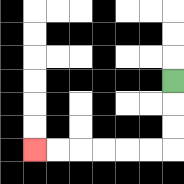{'start': '[7, 3]', 'end': '[1, 6]', 'path_directions': 'D,D,D,L,L,L,L,L,L', 'path_coordinates': '[[7, 3], [7, 4], [7, 5], [7, 6], [6, 6], [5, 6], [4, 6], [3, 6], [2, 6], [1, 6]]'}